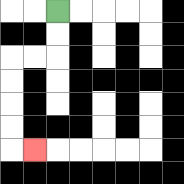{'start': '[2, 0]', 'end': '[1, 6]', 'path_directions': 'D,D,L,L,D,D,D,D,R', 'path_coordinates': '[[2, 0], [2, 1], [2, 2], [1, 2], [0, 2], [0, 3], [0, 4], [0, 5], [0, 6], [1, 6]]'}